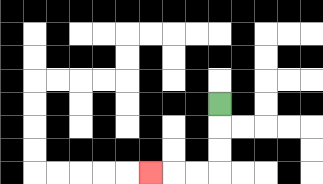{'start': '[9, 4]', 'end': '[6, 7]', 'path_directions': 'D,D,D,L,L,L', 'path_coordinates': '[[9, 4], [9, 5], [9, 6], [9, 7], [8, 7], [7, 7], [6, 7]]'}